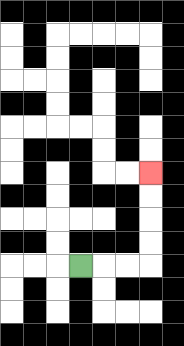{'start': '[3, 11]', 'end': '[6, 7]', 'path_directions': 'R,R,R,U,U,U,U', 'path_coordinates': '[[3, 11], [4, 11], [5, 11], [6, 11], [6, 10], [6, 9], [6, 8], [6, 7]]'}